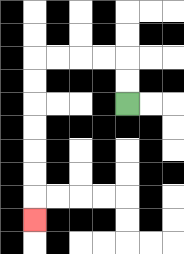{'start': '[5, 4]', 'end': '[1, 9]', 'path_directions': 'U,U,L,L,L,L,D,D,D,D,D,D,D', 'path_coordinates': '[[5, 4], [5, 3], [5, 2], [4, 2], [3, 2], [2, 2], [1, 2], [1, 3], [1, 4], [1, 5], [1, 6], [1, 7], [1, 8], [1, 9]]'}